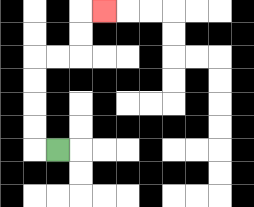{'start': '[2, 6]', 'end': '[4, 0]', 'path_directions': 'L,U,U,U,U,R,R,U,U,R', 'path_coordinates': '[[2, 6], [1, 6], [1, 5], [1, 4], [1, 3], [1, 2], [2, 2], [3, 2], [3, 1], [3, 0], [4, 0]]'}